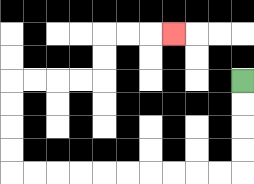{'start': '[10, 3]', 'end': '[7, 1]', 'path_directions': 'D,D,D,D,L,L,L,L,L,L,L,L,L,L,U,U,U,U,R,R,R,R,U,U,R,R,R', 'path_coordinates': '[[10, 3], [10, 4], [10, 5], [10, 6], [10, 7], [9, 7], [8, 7], [7, 7], [6, 7], [5, 7], [4, 7], [3, 7], [2, 7], [1, 7], [0, 7], [0, 6], [0, 5], [0, 4], [0, 3], [1, 3], [2, 3], [3, 3], [4, 3], [4, 2], [4, 1], [5, 1], [6, 1], [7, 1]]'}